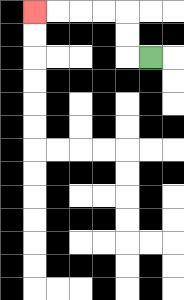{'start': '[6, 2]', 'end': '[1, 0]', 'path_directions': 'L,U,U,L,L,L,L', 'path_coordinates': '[[6, 2], [5, 2], [5, 1], [5, 0], [4, 0], [3, 0], [2, 0], [1, 0]]'}